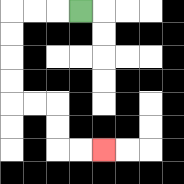{'start': '[3, 0]', 'end': '[4, 6]', 'path_directions': 'L,L,L,D,D,D,D,R,R,D,D,R,R', 'path_coordinates': '[[3, 0], [2, 0], [1, 0], [0, 0], [0, 1], [0, 2], [0, 3], [0, 4], [1, 4], [2, 4], [2, 5], [2, 6], [3, 6], [4, 6]]'}